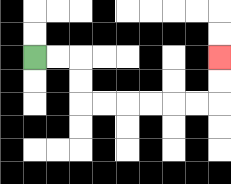{'start': '[1, 2]', 'end': '[9, 2]', 'path_directions': 'R,R,D,D,R,R,R,R,R,R,U,U', 'path_coordinates': '[[1, 2], [2, 2], [3, 2], [3, 3], [3, 4], [4, 4], [5, 4], [6, 4], [7, 4], [8, 4], [9, 4], [9, 3], [9, 2]]'}